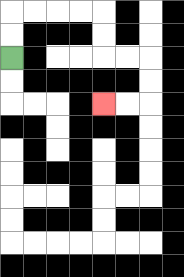{'start': '[0, 2]', 'end': '[4, 4]', 'path_directions': 'U,U,R,R,R,R,D,D,R,R,D,D,L,L', 'path_coordinates': '[[0, 2], [0, 1], [0, 0], [1, 0], [2, 0], [3, 0], [4, 0], [4, 1], [4, 2], [5, 2], [6, 2], [6, 3], [6, 4], [5, 4], [4, 4]]'}